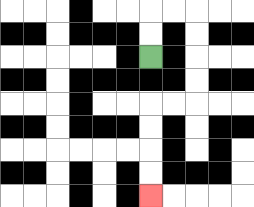{'start': '[6, 2]', 'end': '[6, 8]', 'path_directions': 'U,U,R,R,D,D,D,D,L,L,D,D,D,D', 'path_coordinates': '[[6, 2], [6, 1], [6, 0], [7, 0], [8, 0], [8, 1], [8, 2], [8, 3], [8, 4], [7, 4], [6, 4], [6, 5], [6, 6], [6, 7], [6, 8]]'}